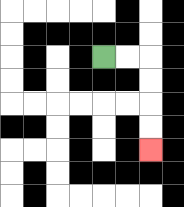{'start': '[4, 2]', 'end': '[6, 6]', 'path_directions': 'R,R,D,D,D,D', 'path_coordinates': '[[4, 2], [5, 2], [6, 2], [6, 3], [6, 4], [6, 5], [6, 6]]'}